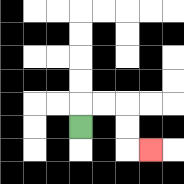{'start': '[3, 5]', 'end': '[6, 6]', 'path_directions': 'U,R,R,D,D,R', 'path_coordinates': '[[3, 5], [3, 4], [4, 4], [5, 4], [5, 5], [5, 6], [6, 6]]'}